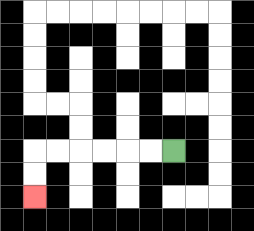{'start': '[7, 6]', 'end': '[1, 8]', 'path_directions': 'L,L,L,L,L,L,D,D', 'path_coordinates': '[[7, 6], [6, 6], [5, 6], [4, 6], [3, 6], [2, 6], [1, 6], [1, 7], [1, 8]]'}